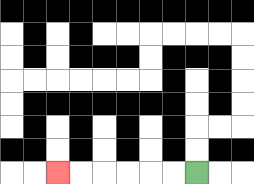{'start': '[8, 7]', 'end': '[2, 7]', 'path_directions': 'L,L,L,L,L,L', 'path_coordinates': '[[8, 7], [7, 7], [6, 7], [5, 7], [4, 7], [3, 7], [2, 7]]'}